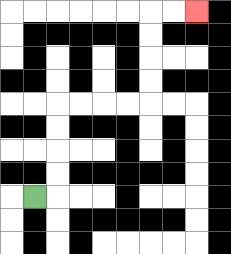{'start': '[1, 8]', 'end': '[8, 0]', 'path_directions': 'R,U,U,U,U,R,R,R,R,U,U,U,U,R,R', 'path_coordinates': '[[1, 8], [2, 8], [2, 7], [2, 6], [2, 5], [2, 4], [3, 4], [4, 4], [5, 4], [6, 4], [6, 3], [6, 2], [6, 1], [6, 0], [7, 0], [8, 0]]'}